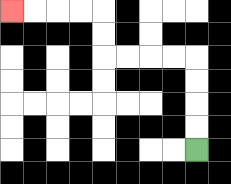{'start': '[8, 6]', 'end': '[0, 0]', 'path_directions': 'U,U,U,U,L,L,L,L,U,U,L,L,L,L', 'path_coordinates': '[[8, 6], [8, 5], [8, 4], [8, 3], [8, 2], [7, 2], [6, 2], [5, 2], [4, 2], [4, 1], [4, 0], [3, 0], [2, 0], [1, 0], [0, 0]]'}